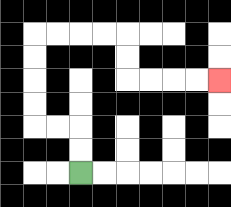{'start': '[3, 7]', 'end': '[9, 3]', 'path_directions': 'U,U,L,L,U,U,U,U,R,R,R,R,D,D,R,R,R,R', 'path_coordinates': '[[3, 7], [3, 6], [3, 5], [2, 5], [1, 5], [1, 4], [1, 3], [1, 2], [1, 1], [2, 1], [3, 1], [4, 1], [5, 1], [5, 2], [5, 3], [6, 3], [7, 3], [8, 3], [9, 3]]'}